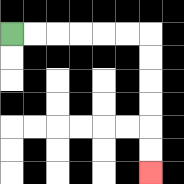{'start': '[0, 1]', 'end': '[6, 7]', 'path_directions': 'R,R,R,R,R,R,D,D,D,D,D,D', 'path_coordinates': '[[0, 1], [1, 1], [2, 1], [3, 1], [4, 1], [5, 1], [6, 1], [6, 2], [6, 3], [6, 4], [6, 5], [6, 6], [6, 7]]'}